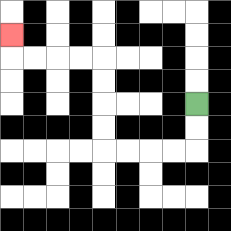{'start': '[8, 4]', 'end': '[0, 1]', 'path_directions': 'D,D,L,L,L,L,U,U,U,U,L,L,L,L,U', 'path_coordinates': '[[8, 4], [8, 5], [8, 6], [7, 6], [6, 6], [5, 6], [4, 6], [4, 5], [4, 4], [4, 3], [4, 2], [3, 2], [2, 2], [1, 2], [0, 2], [0, 1]]'}